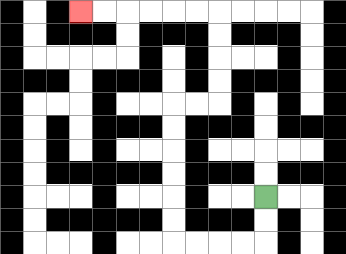{'start': '[11, 8]', 'end': '[3, 0]', 'path_directions': 'D,D,L,L,L,L,U,U,U,U,U,U,R,R,U,U,U,U,L,L,L,L,L,L', 'path_coordinates': '[[11, 8], [11, 9], [11, 10], [10, 10], [9, 10], [8, 10], [7, 10], [7, 9], [7, 8], [7, 7], [7, 6], [7, 5], [7, 4], [8, 4], [9, 4], [9, 3], [9, 2], [9, 1], [9, 0], [8, 0], [7, 0], [6, 0], [5, 0], [4, 0], [3, 0]]'}